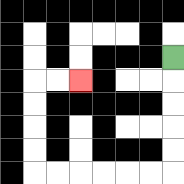{'start': '[7, 2]', 'end': '[3, 3]', 'path_directions': 'D,D,D,D,D,L,L,L,L,L,L,U,U,U,U,R,R', 'path_coordinates': '[[7, 2], [7, 3], [7, 4], [7, 5], [7, 6], [7, 7], [6, 7], [5, 7], [4, 7], [3, 7], [2, 7], [1, 7], [1, 6], [1, 5], [1, 4], [1, 3], [2, 3], [3, 3]]'}